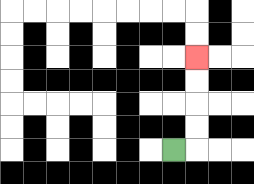{'start': '[7, 6]', 'end': '[8, 2]', 'path_directions': 'R,U,U,U,U', 'path_coordinates': '[[7, 6], [8, 6], [8, 5], [8, 4], [8, 3], [8, 2]]'}